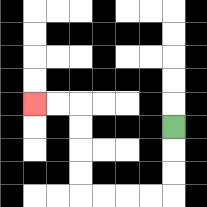{'start': '[7, 5]', 'end': '[1, 4]', 'path_directions': 'D,D,D,L,L,L,L,U,U,U,U,L,L', 'path_coordinates': '[[7, 5], [7, 6], [7, 7], [7, 8], [6, 8], [5, 8], [4, 8], [3, 8], [3, 7], [3, 6], [3, 5], [3, 4], [2, 4], [1, 4]]'}